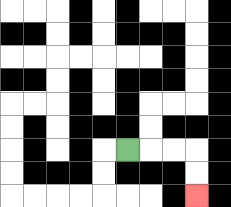{'start': '[5, 6]', 'end': '[8, 8]', 'path_directions': 'R,R,R,D,D', 'path_coordinates': '[[5, 6], [6, 6], [7, 6], [8, 6], [8, 7], [8, 8]]'}